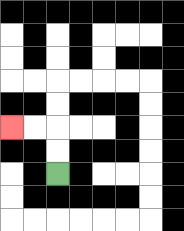{'start': '[2, 7]', 'end': '[0, 5]', 'path_directions': 'U,U,L,L', 'path_coordinates': '[[2, 7], [2, 6], [2, 5], [1, 5], [0, 5]]'}